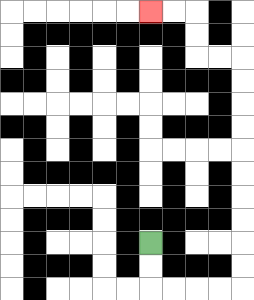{'start': '[6, 10]', 'end': '[6, 0]', 'path_directions': 'D,D,R,R,R,R,U,U,U,U,U,U,U,U,U,U,L,L,U,U,L,L', 'path_coordinates': '[[6, 10], [6, 11], [6, 12], [7, 12], [8, 12], [9, 12], [10, 12], [10, 11], [10, 10], [10, 9], [10, 8], [10, 7], [10, 6], [10, 5], [10, 4], [10, 3], [10, 2], [9, 2], [8, 2], [8, 1], [8, 0], [7, 0], [6, 0]]'}